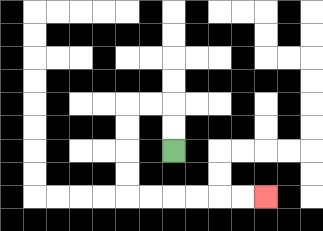{'start': '[7, 6]', 'end': '[11, 8]', 'path_directions': 'U,U,L,L,D,D,D,D,R,R,R,R,R,R', 'path_coordinates': '[[7, 6], [7, 5], [7, 4], [6, 4], [5, 4], [5, 5], [5, 6], [5, 7], [5, 8], [6, 8], [7, 8], [8, 8], [9, 8], [10, 8], [11, 8]]'}